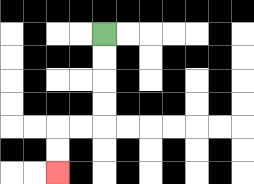{'start': '[4, 1]', 'end': '[2, 7]', 'path_directions': 'D,D,D,D,L,L,D,D', 'path_coordinates': '[[4, 1], [4, 2], [4, 3], [4, 4], [4, 5], [3, 5], [2, 5], [2, 6], [2, 7]]'}